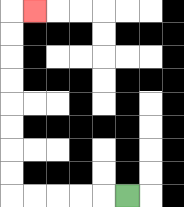{'start': '[5, 8]', 'end': '[1, 0]', 'path_directions': 'L,L,L,L,L,U,U,U,U,U,U,U,U,R', 'path_coordinates': '[[5, 8], [4, 8], [3, 8], [2, 8], [1, 8], [0, 8], [0, 7], [0, 6], [0, 5], [0, 4], [0, 3], [0, 2], [0, 1], [0, 0], [1, 0]]'}